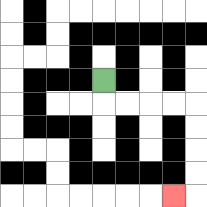{'start': '[4, 3]', 'end': '[7, 8]', 'path_directions': 'D,R,R,R,R,D,D,D,D,L', 'path_coordinates': '[[4, 3], [4, 4], [5, 4], [6, 4], [7, 4], [8, 4], [8, 5], [8, 6], [8, 7], [8, 8], [7, 8]]'}